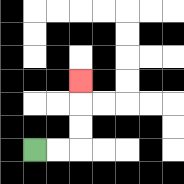{'start': '[1, 6]', 'end': '[3, 3]', 'path_directions': 'R,R,U,U,U', 'path_coordinates': '[[1, 6], [2, 6], [3, 6], [3, 5], [3, 4], [3, 3]]'}